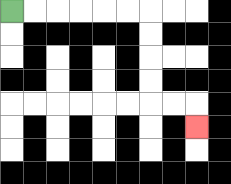{'start': '[0, 0]', 'end': '[8, 5]', 'path_directions': 'R,R,R,R,R,R,D,D,D,D,R,R,D', 'path_coordinates': '[[0, 0], [1, 0], [2, 0], [3, 0], [4, 0], [5, 0], [6, 0], [6, 1], [6, 2], [6, 3], [6, 4], [7, 4], [8, 4], [8, 5]]'}